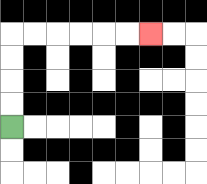{'start': '[0, 5]', 'end': '[6, 1]', 'path_directions': 'U,U,U,U,R,R,R,R,R,R', 'path_coordinates': '[[0, 5], [0, 4], [0, 3], [0, 2], [0, 1], [1, 1], [2, 1], [3, 1], [4, 1], [5, 1], [6, 1]]'}